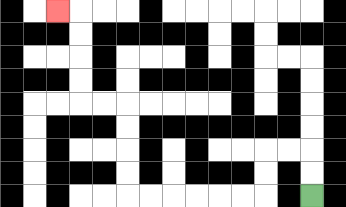{'start': '[13, 8]', 'end': '[2, 0]', 'path_directions': 'U,U,L,L,D,D,L,L,L,L,L,L,U,U,U,U,L,L,U,U,U,U,L', 'path_coordinates': '[[13, 8], [13, 7], [13, 6], [12, 6], [11, 6], [11, 7], [11, 8], [10, 8], [9, 8], [8, 8], [7, 8], [6, 8], [5, 8], [5, 7], [5, 6], [5, 5], [5, 4], [4, 4], [3, 4], [3, 3], [3, 2], [3, 1], [3, 0], [2, 0]]'}